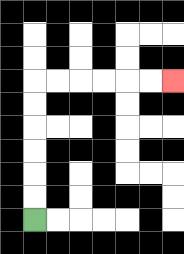{'start': '[1, 9]', 'end': '[7, 3]', 'path_directions': 'U,U,U,U,U,U,R,R,R,R,R,R', 'path_coordinates': '[[1, 9], [1, 8], [1, 7], [1, 6], [1, 5], [1, 4], [1, 3], [2, 3], [3, 3], [4, 3], [5, 3], [6, 3], [7, 3]]'}